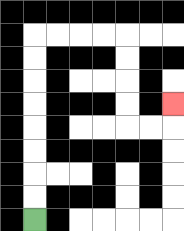{'start': '[1, 9]', 'end': '[7, 4]', 'path_directions': 'U,U,U,U,U,U,U,U,R,R,R,R,D,D,D,D,R,R,U', 'path_coordinates': '[[1, 9], [1, 8], [1, 7], [1, 6], [1, 5], [1, 4], [1, 3], [1, 2], [1, 1], [2, 1], [3, 1], [4, 1], [5, 1], [5, 2], [5, 3], [5, 4], [5, 5], [6, 5], [7, 5], [7, 4]]'}